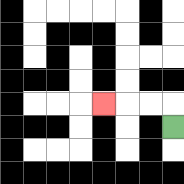{'start': '[7, 5]', 'end': '[4, 4]', 'path_directions': 'U,L,L,L', 'path_coordinates': '[[7, 5], [7, 4], [6, 4], [5, 4], [4, 4]]'}